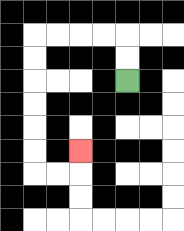{'start': '[5, 3]', 'end': '[3, 6]', 'path_directions': 'U,U,L,L,L,L,D,D,D,D,D,D,R,R,U', 'path_coordinates': '[[5, 3], [5, 2], [5, 1], [4, 1], [3, 1], [2, 1], [1, 1], [1, 2], [1, 3], [1, 4], [1, 5], [1, 6], [1, 7], [2, 7], [3, 7], [3, 6]]'}